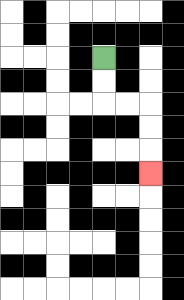{'start': '[4, 2]', 'end': '[6, 7]', 'path_directions': 'D,D,R,R,D,D,D', 'path_coordinates': '[[4, 2], [4, 3], [4, 4], [5, 4], [6, 4], [6, 5], [6, 6], [6, 7]]'}